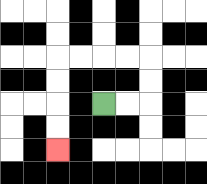{'start': '[4, 4]', 'end': '[2, 6]', 'path_directions': 'R,R,U,U,L,L,L,L,D,D,D,D', 'path_coordinates': '[[4, 4], [5, 4], [6, 4], [6, 3], [6, 2], [5, 2], [4, 2], [3, 2], [2, 2], [2, 3], [2, 4], [2, 5], [2, 6]]'}